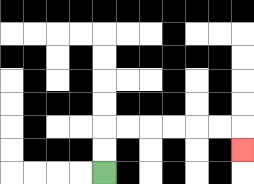{'start': '[4, 7]', 'end': '[10, 6]', 'path_directions': 'U,U,R,R,R,R,R,R,D', 'path_coordinates': '[[4, 7], [4, 6], [4, 5], [5, 5], [6, 5], [7, 5], [8, 5], [9, 5], [10, 5], [10, 6]]'}